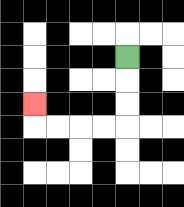{'start': '[5, 2]', 'end': '[1, 4]', 'path_directions': 'D,D,D,L,L,L,L,U', 'path_coordinates': '[[5, 2], [5, 3], [5, 4], [5, 5], [4, 5], [3, 5], [2, 5], [1, 5], [1, 4]]'}